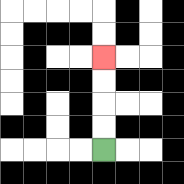{'start': '[4, 6]', 'end': '[4, 2]', 'path_directions': 'U,U,U,U', 'path_coordinates': '[[4, 6], [4, 5], [4, 4], [4, 3], [4, 2]]'}